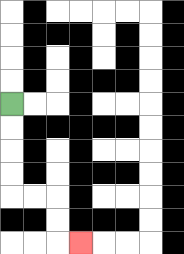{'start': '[0, 4]', 'end': '[3, 10]', 'path_directions': 'D,D,D,D,R,R,D,D,R', 'path_coordinates': '[[0, 4], [0, 5], [0, 6], [0, 7], [0, 8], [1, 8], [2, 8], [2, 9], [2, 10], [3, 10]]'}